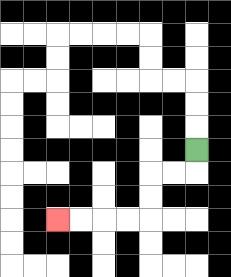{'start': '[8, 6]', 'end': '[2, 9]', 'path_directions': 'D,L,L,D,D,L,L,L,L', 'path_coordinates': '[[8, 6], [8, 7], [7, 7], [6, 7], [6, 8], [6, 9], [5, 9], [4, 9], [3, 9], [2, 9]]'}